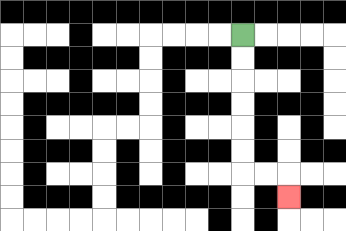{'start': '[10, 1]', 'end': '[12, 8]', 'path_directions': 'D,D,D,D,D,D,R,R,D', 'path_coordinates': '[[10, 1], [10, 2], [10, 3], [10, 4], [10, 5], [10, 6], [10, 7], [11, 7], [12, 7], [12, 8]]'}